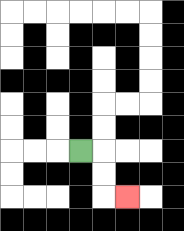{'start': '[3, 6]', 'end': '[5, 8]', 'path_directions': 'R,D,D,R', 'path_coordinates': '[[3, 6], [4, 6], [4, 7], [4, 8], [5, 8]]'}